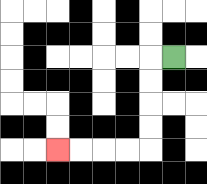{'start': '[7, 2]', 'end': '[2, 6]', 'path_directions': 'L,D,D,D,D,L,L,L,L', 'path_coordinates': '[[7, 2], [6, 2], [6, 3], [6, 4], [6, 5], [6, 6], [5, 6], [4, 6], [3, 6], [2, 6]]'}